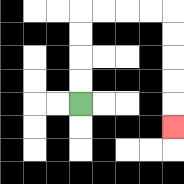{'start': '[3, 4]', 'end': '[7, 5]', 'path_directions': 'U,U,U,U,R,R,R,R,D,D,D,D,D', 'path_coordinates': '[[3, 4], [3, 3], [3, 2], [3, 1], [3, 0], [4, 0], [5, 0], [6, 0], [7, 0], [7, 1], [7, 2], [7, 3], [7, 4], [7, 5]]'}